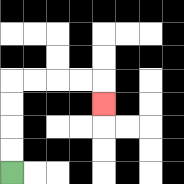{'start': '[0, 7]', 'end': '[4, 4]', 'path_directions': 'U,U,U,U,R,R,R,R,D', 'path_coordinates': '[[0, 7], [0, 6], [0, 5], [0, 4], [0, 3], [1, 3], [2, 3], [3, 3], [4, 3], [4, 4]]'}